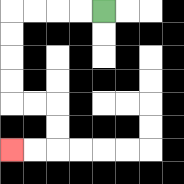{'start': '[4, 0]', 'end': '[0, 6]', 'path_directions': 'L,L,L,L,D,D,D,D,R,R,D,D,L,L', 'path_coordinates': '[[4, 0], [3, 0], [2, 0], [1, 0], [0, 0], [0, 1], [0, 2], [0, 3], [0, 4], [1, 4], [2, 4], [2, 5], [2, 6], [1, 6], [0, 6]]'}